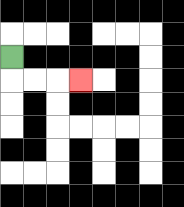{'start': '[0, 2]', 'end': '[3, 3]', 'path_directions': 'D,R,R,R', 'path_coordinates': '[[0, 2], [0, 3], [1, 3], [2, 3], [3, 3]]'}